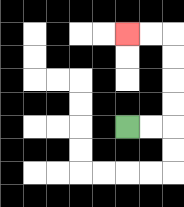{'start': '[5, 5]', 'end': '[5, 1]', 'path_directions': 'R,R,U,U,U,U,L,L', 'path_coordinates': '[[5, 5], [6, 5], [7, 5], [7, 4], [7, 3], [7, 2], [7, 1], [6, 1], [5, 1]]'}